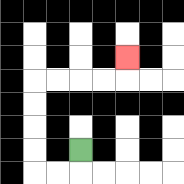{'start': '[3, 6]', 'end': '[5, 2]', 'path_directions': 'D,L,L,U,U,U,U,R,R,R,R,U', 'path_coordinates': '[[3, 6], [3, 7], [2, 7], [1, 7], [1, 6], [1, 5], [1, 4], [1, 3], [2, 3], [3, 3], [4, 3], [5, 3], [5, 2]]'}